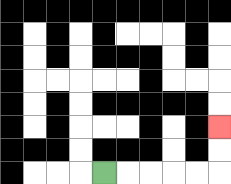{'start': '[4, 7]', 'end': '[9, 5]', 'path_directions': 'R,R,R,R,R,U,U', 'path_coordinates': '[[4, 7], [5, 7], [6, 7], [7, 7], [8, 7], [9, 7], [9, 6], [9, 5]]'}